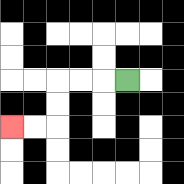{'start': '[5, 3]', 'end': '[0, 5]', 'path_directions': 'L,L,L,D,D,L,L', 'path_coordinates': '[[5, 3], [4, 3], [3, 3], [2, 3], [2, 4], [2, 5], [1, 5], [0, 5]]'}